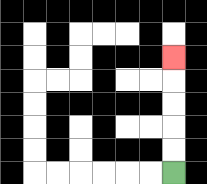{'start': '[7, 7]', 'end': '[7, 2]', 'path_directions': 'U,U,U,U,U', 'path_coordinates': '[[7, 7], [7, 6], [7, 5], [7, 4], [7, 3], [7, 2]]'}